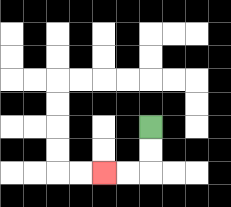{'start': '[6, 5]', 'end': '[4, 7]', 'path_directions': 'D,D,L,L', 'path_coordinates': '[[6, 5], [6, 6], [6, 7], [5, 7], [4, 7]]'}